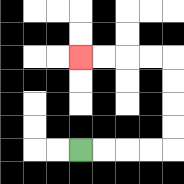{'start': '[3, 6]', 'end': '[3, 2]', 'path_directions': 'R,R,R,R,U,U,U,U,L,L,L,L', 'path_coordinates': '[[3, 6], [4, 6], [5, 6], [6, 6], [7, 6], [7, 5], [7, 4], [7, 3], [7, 2], [6, 2], [5, 2], [4, 2], [3, 2]]'}